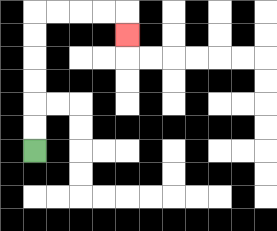{'start': '[1, 6]', 'end': '[5, 1]', 'path_directions': 'U,U,U,U,U,U,R,R,R,R,D', 'path_coordinates': '[[1, 6], [1, 5], [1, 4], [1, 3], [1, 2], [1, 1], [1, 0], [2, 0], [3, 0], [4, 0], [5, 0], [5, 1]]'}